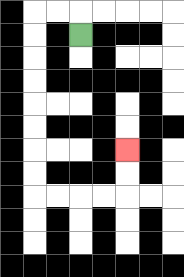{'start': '[3, 1]', 'end': '[5, 6]', 'path_directions': 'U,L,L,D,D,D,D,D,D,D,D,R,R,R,R,U,U', 'path_coordinates': '[[3, 1], [3, 0], [2, 0], [1, 0], [1, 1], [1, 2], [1, 3], [1, 4], [1, 5], [1, 6], [1, 7], [1, 8], [2, 8], [3, 8], [4, 8], [5, 8], [5, 7], [5, 6]]'}